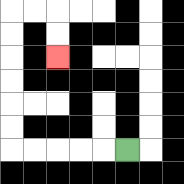{'start': '[5, 6]', 'end': '[2, 2]', 'path_directions': 'L,L,L,L,L,U,U,U,U,U,U,R,R,D,D', 'path_coordinates': '[[5, 6], [4, 6], [3, 6], [2, 6], [1, 6], [0, 6], [0, 5], [0, 4], [0, 3], [0, 2], [0, 1], [0, 0], [1, 0], [2, 0], [2, 1], [2, 2]]'}